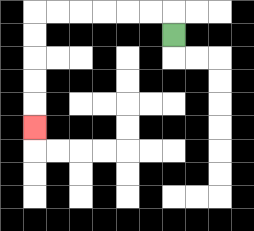{'start': '[7, 1]', 'end': '[1, 5]', 'path_directions': 'U,L,L,L,L,L,L,D,D,D,D,D', 'path_coordinates': '[[7, 1], [7, 0], [6, 0], [5, 0], [4, 0], [3, 0], [2, 0], [1, 0], [1, 1], [1, 2], [1, 3], [1, 4], [1, 5]]'}